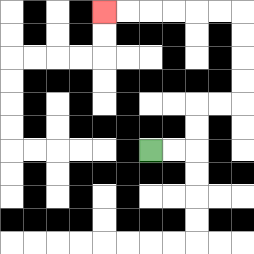{'start': '[6, 6]', 'end': '[4, 0]', 'path_directions': 'R,R,U,U,R,R,U,U,U,U,L,L,L,L,L,L', 'path_coordinates': '[[6, 6], [7, 6], [8, 6], [8, 5], [8, 4], [9, 4], [10, 4], [10, 3], [10, 2], [10, 1], [10, 0], [9, 0], [8, 0], [7, 0], [6, 0], [5, 0], [4, 0]]'}